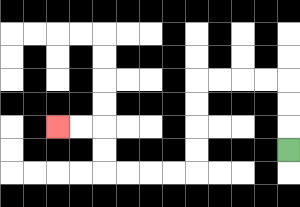{'start': '[12, 6]', 'end': '[2, 5]', 'path_directions': 'U,U,U,L,L,L,L,D,D,D,D,L,L,L,L,U,U,L,L', 'path_coordinates': '[[12, 6], [12, 5], [12, 4], [12, 3], [11, 3], [10, 3], [9, 3], [8, 3], [8, 4], [8, 5], [8, 6], [8, 7], [7, 7], [6, 7], [5, 7], [4, 7], [4, 6], [4, 5], [3, 5], [2, 5]]'}